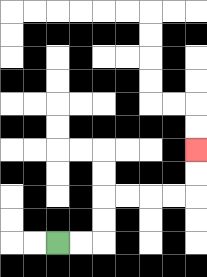{'start': '[2, 10]', 'end': '[8, 6]', 'path_directions': 'R,R,U,U,R,R,R,R,U,U', 'path_coordinates': '[[2, 10], [3, 10], [4, 10], [4, 9], [4, 8], [5, 8], [6, 8], [7, 8], [8, 8], [8, 7], [8, 6]]'}